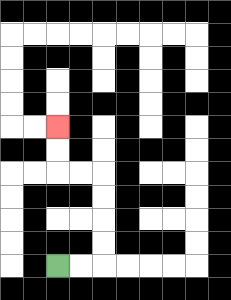{'start': '[2, 11]', 'end': '[2, 5]', 'path_directions': 'R,R,U,U,U,U,L,L,U,U', 'path_coordinates': '[[2, 11], [3, 11], [4, 11], [4, 10], [4, 9], [4, 8], [4, 7], [3, 7], [2, 7], [2, 6], [2, 5]]'}